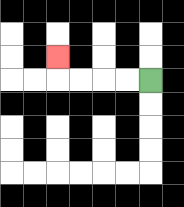{'start': '[6, 3]', 'end': '[2, 2]', 'path_directions': 'L,L,L,L,U', 'path_coordinates': '[[6, 3], [5, 3], [4, 3], [3, 3], [2, 3], [2, 2]]'}